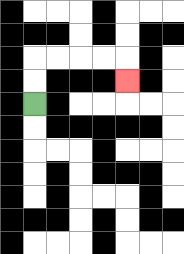{'start': '[1, 4]', 'end': '[5, 3]', 'path_directions': 'U,U,R,R,R,R,D', 'path_coordinates': '[[1, 4], [1, 3], [1, 2], [2, 2], [3, 2], [4, 2], [5, 2], [5, 3]]'}